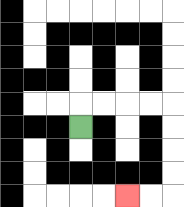{'start': '[3, 5]', 'end': '[5, 8]', 'path_directions': 'U,R,R,R,R,D,D,D,D,L,L', 'path_coordinates': '[[3, 5], [3, 4], [4, 4], [5, 4], [6, 4], [7, 4], [7, 5], [7, 6], [7, 7], [7, 8], [6, 8], [5, 8]]'}